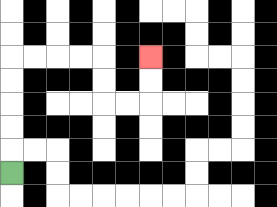{'start': '[0, 7]', 'end': '[6, 2]', 'path_directions': 'U,U,U,U,U,R,R,R,R,D,D,R,R,U,U', 'path_coordinates': '[[0, 7], [0, 6], [0, 5], [0, 4], [0, 3], [0, 2], [1, 2], [2, 2], [3, 2], [4, 2], [4, 3], [4, 4], [5, 4], [6, 4], [6, 3], [6, 2]]'}